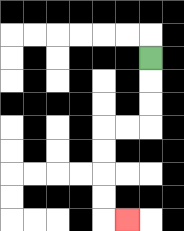{'start': '[6, 2]', 'end': '[5, 9]', 'path_directions': 'D,D,D,L,L,D,D,D,D,R', 'path_coordinates': '[[6, 2], [6, 3], [6, 4], [6, 5], [5, 5], [4, 5], [4, 6], [4, 7], [4, 8], [4, 9], [5, 9]]'}